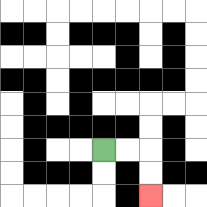{'start': '[4, 6]', 'end': '[6, 8]', 'path_directions': 'R,R,D,D', 'path_coordinates': '[[4, 6], [5, 6], [6, 6], [6, 7], [6, 8]]'}